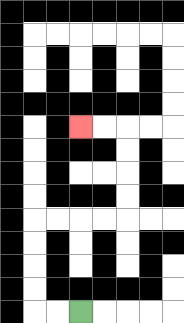{'start': '[3, 13]', 'end': '[3, 5]', 'path_directions': 'L,L,U,U,U,U,R,R,R,R,U,U,U,U,L,L', 'path_coordinates': '[[3, 13], [2, 13], [1, 13], [1, 12], [1, 11], [1, 10], [1, 9], [2, 9], [3, 9], [4, 9], [5, 9], [5, 8], [5, 7], [5, 6], [5, 5], [4, 5], [3, 5]]'}